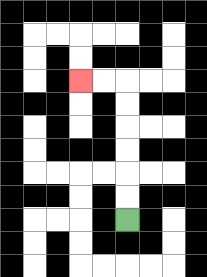{'start': '[5, 9]', 'end': '[3, 3]', 'path_directions': 'U,U,U,U,U,U,L,L', 'path_coordinates': '[[5, 9], [5, 8], [5, 7], [5, 6], [5, 5], [5, 4], [5, 3], [4, 3], [3, 3]]'}